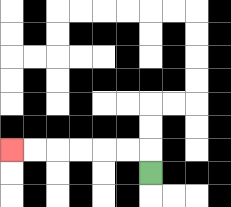{'start': '[6, 7]', 'end': '[0, 6]', 'path_directions': 'U,L,L,L,L,L,L', 'path_coordinates': '[[6, 7], [6, 6], [5, 6], [4, 6], [3, 6], [2, 6], [1, 6], [0, 6]]'}